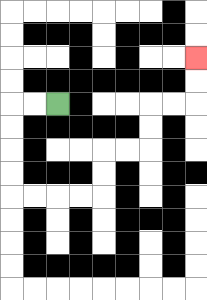{'start': '[2, 4]', 'end': '[8, 2]', 'path_directions': 'L,L,D,D,D,D,R,R,R,R,U,U,R,R,U,U,R,R,U,U', 'path_coordinates': '[[2, 4], [1, 4], [0, 4], [0, 5], [0, 6], [0, 7], [0, 8], [1, 8], [2, 8], [3, 8], [4, 8], [4, 7], [4, 6], [5, 6], [6, 6], [6, 5], [6, 4], [7, 4], [8, 4], [8, 3], [8, 2]]'}